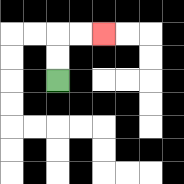{'start': '[2, 3]', 'end': '[4, 1]', 'path_directions': 'U,U,R,R', 'path_coordinates': '[[2, 3], [2, 2], [2, 1], [3, 1], [4, 1]]'}